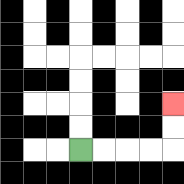{'start': '[3, 6]', 'end': '[7, 4]', 'path_directions': 'R,R,R,R,U,U', 'path_coordinates': '[[3, 6], [4, 6], [5, 6], [6, 6], [7, 6], [7, 5], [7, 4]]'}